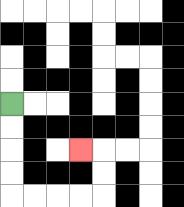{'start': '[0, 4]', 'end': '[3, 6]', 'path_directions': 'D,D,D,D,R,R,R,R,U,U,L', 'path_coordinates': '[[0, 4], [0, 5], [0, 6], [0, 7], [0, 8], [1, 8], [2, 8], [3, 8], [4, 8], [4, 7], [4, 6], [3, 6]]'}